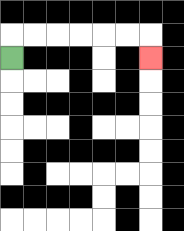{'start': '[0, 2]', 'end': '[6, 2]', 'path_directions': 'U,R,R,R,R,R,R,D', 'path_coordinates': '[[0, 2], [0, 1], [1, 1], [2, 1], [3, 1], [4, 1], [5, 1], [6, 1], [6, 2]]'}